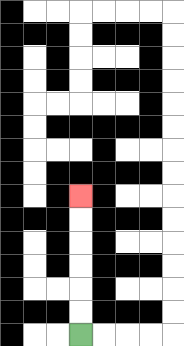{'start': '[3, 14]', 'end': '[3, 8]', 'path_directions': 'U,U,U,U,U,U', 'path_coordinates': '[[3, 14], [3, 13], [3, 12], [3, 11], [3, 10], [3, 9], [3, 8]]'}